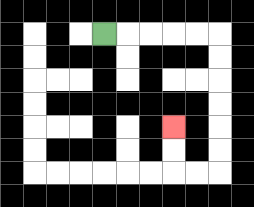{'start': '[4, 1]', 'end': '[7, 5]', 'path_directions': 'R,R,R,R,R,D,D,D,D,D,D,L,L,U,U', 'path_coordinates': '[[4, 1], [5, 1], [6, 1], [7, 1], [8, 1], [9, 1], [9, 2], [9, 3], [9, 4], [9, 5], [9, 6], [9, 7], [8, 7], [7, 7], [7, 6], [7, 5]]'}